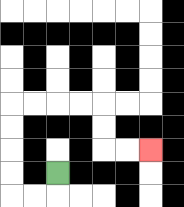{'start': '[2, 7]', 'end': '[6, 6]', 'path_directions': 'D,L,L,U,U,U,U,R,R,R,R,D,D,R,R', 'path_coordinates': '[[2, 7], [2, 8], [1, 8], [0, 8], [0, 7], [0, 6], [0, 5], [0, 4], [1, 4], [2, 4], [3, 4], [4, 4], [4, 5], [4, 6], [5, 6], [6, 6]]'}